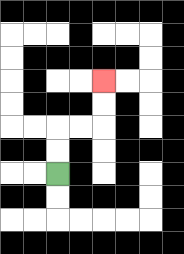{'start': '[2, 7]', 'end': '[4, 3]', 'path_directions': 'U,U,R,R,U,U', 'path_coordinates': '[[2, 7], [2, 6], [2, 5], [3, 5], [4, 5], [4, 4], [4, 3]]'}